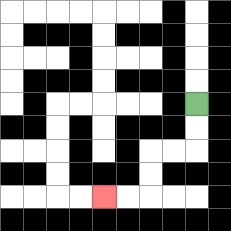{'start': '[8, 4]', 'end': '[4, 8]', 'path_directions': 'D,D,L,L,D,D,L,L', 'path_coordinates': '[[8, 4], [8, 5], [8, 6], [7, 6], [6, 6], [6, 7], [6, 8], [5, 8], [4, 8]]'}